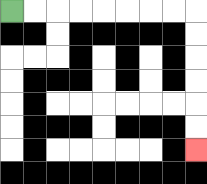{'start': '[0, 0]', 'end': '[8, 6]', 'path_directions': 'R,R,R,R,R,R,R,R,D,D,D,D,D,D', 'path_coordinates': '[[0, 0], [1, 0], [2, 0], [3, 0], [4, 0], [5, 0], [6, 0], [7, 0], [8, 0], [8, 1], [8, 2], [8, 3], [8, 4], [8, 5], [8, 6]]'}